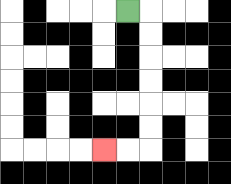{'start': '[5, 0]', 'end': '[4, 6]', 'path_directions': 'R,D,D,D,D,D,D,L,L', 'path_coordinates': '[[5, 0], [6, 0], [6, 1], [6, 2], [6, 3], [6, 4], [6, 5], [6, 6], [5, 6], [4, 6]]'}